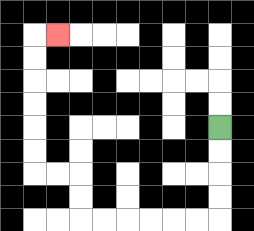{'start': '[9, 5]', 'end': '[2, 1]', 'path_directions': 'D,D,D,D,L,L,L,L,L,L,U,U,L,L,U,U,U,U,U,U,R', 'path_coordinates': '[[9, 5], [9, 6], [9, 7], [9, 8], [9, 9], [8, 9], [7, 9], [6, 9], [5, 9], [4, 9], [3, 9], [3, 8], [3, 7], [2, 7], [1, 7], [1, 6], [1, 5], [1, 4], [1, 3], [1, 2], [1, 1], [2, 1]]'}